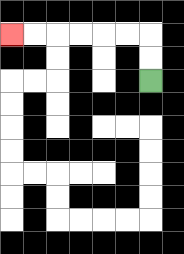{'start': '[6, 3]', 'end': '[0, 1]', 'path_directions': 'U,U,L,L,L,L,L,L', 'path_coordinates': '[[6, 3], [6, 2], [6, 1], [5, 1], [4, 1], [3, 1], [2, 1], [1, 1], [0, 1]]'}